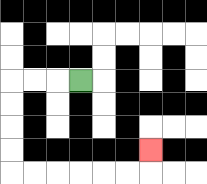{'start': '[3, 3]', 'end': '[6, 6]', 'path_directions': 'L,L,L,D,D,D,D,R,R,R,R,R,R,U', 'path_coordinates': '[[3, 3], [2, 3], [1, 3], [0, 3], [0, 4], [0, 5], [0, 6], [0, 7], [1, 7], [2, 7], [3, 7], [4, 7], [5, 7], [6, 7], [6, 6]]'}